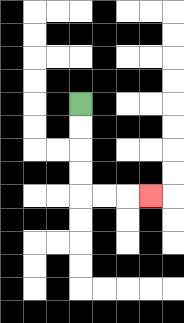{'start': '[3, 4]', 'end': '[6, 8]', 'path_directions': 'D,D,D,D,R,R,R', 'path_coordinates': '[[3, 4], [3, 5], [3, 6], [3, 7], [3, 8], [4, 8], [5, 8], [6, 8]]'}